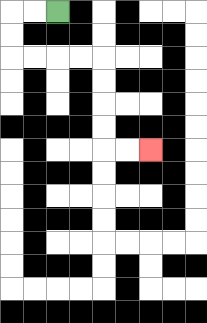{'start': '[2, 0]', 'end': '[6, 6]', 'path_directions': 'L,L,D,D,R,R,R,R,D,D,D,D,R,R', 'path_coordinates': '[[2, 0], [1, 0], [0, 0], [0, 1], [0, 2], [1, 2], [2, 2], [3, 2], [4, 2], [4, 3], [4, 4], [4, 5], [4, 6], [5, 6], [6, 6]]'}